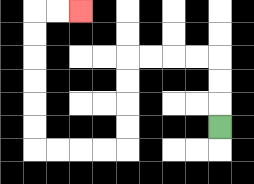{'start': '[9, 5]', 'end': '[3, 0]', 'path_directions': 'U,U,U,L,L,L,L,D,D,D,D,L,L,L,L,U,U,U,U,U,U,R,R', 'path_coordinates': '[[9, 5], [9, 4], [9, 3], [9, 2], [8, 2], [7, 2], [6, 2], [5, 2], [5, 3], [5, 4], [5, 5], [5, 6], [4, 6], [3, 6], [2, 6], [1, 6], [1, 5], [1, 4], [1, 3], [1, 2], [1, 1], [1, 0], [2, 0], [3, 0]]'}